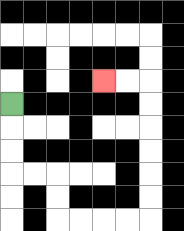{'start': '[0, 4]', 'end': '[4, 3]', 'path_directions': 'D,D,D,R,R,D,D,R,R,R,R,U,U,U,U,U,U,L,L', 'path_coordinates': '[[0, 4], [0, 5], [0, 6], [0, 7], [1, 7], [2, 7], [2, 8], [2, 9], [3, 9], [4, 9], [5, 9], [6, 9], [6, 8], [6, 7], [6, 6], [6, 5], [6, 4], [6, 3], [5, 3], [4, 3]]'}